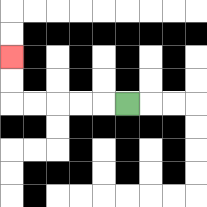{'start': '[5, 4]', 'end': '[0, 2]', 'path_directions': 'L,L,L,L,L,U,U', 'path_coordinates': '[[5, 4], [4, 4], [3, 4], [2, 4], [1, 4], [0, 4], [0, 3], [0, 2]]'}